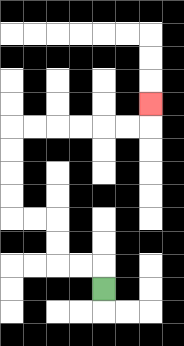{'start': '[4, 12]', 'end': '[6, 4]', 'path_directions': 'U,L,L,U,U,L,L,U,U,U,U,R,R,R,R,R,R,U', 'path_coordinates': '[[4, 12], [4, 11], [3, 11], [2, 11], [2, 10], [2, 9], [1, 9], [0, 9], [0, 8], [0, 7], [0, 6], [0, 5], [1, 5], [2, 5], [3, 5], [4, 5], [5, 5], [6, 5], [6, 4]]'}